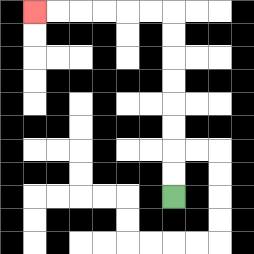{'start': '[7, 8]', 'end': '[1, 0]', 'path_directions': 'U,U,U,U,U,U,U,U,L,L,L,L,L,L', 'path_coordinates': '[[7, 8], [7, 7], [7, 6], [7, 5], [7, 4], [7, 3], [7, 2], [7, 1], [7, 0], [6, 0], [5, 0], [4, 0], [3, 0], [2, 0], [1, 0]]'}